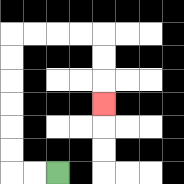{'start': '[2, 7]', 'end': '[4, 4]', 'path_directions': 'L,L,U,U,U,U,U,U,R,R,R,R,D,D,D', 'path_coordinates': '[[2, 7], [1, 7], [0, 7], [0, 6], [0, 5], [0, 4], [0, 3], [0, 2], [0, 1], [1, 1], [2, 1], [3, 1], [4, 1], [4, 2], [4, 3], [4, 4]]'}